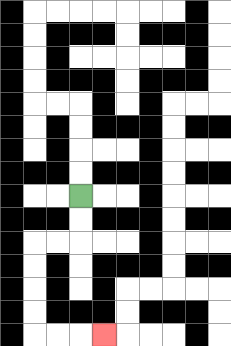{'start': '[3, 8]', 'end': '[4, 14]', 'path_directions': 'D,D,L,L,D,D,D,D,R,R,R', 'path_coordinates': '[[3, 8], [3, 9], [3, 10], [2, 10], [1, 10], [1, 11], [1, 12], [1, 13], [1, 14], [2, 14], [3, 14], [4, 14]]'}